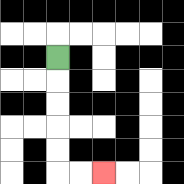{'start': '[2, 2]', 'end': '[4, 7]', 'path_directions': 'D,D,D,D,D,R,R', 'path_coordinates': '[[2, 2], [2, 3], [2, 4], [2, 5], [2, 6], [2, 7], [3, 7], [4, 7]]'}